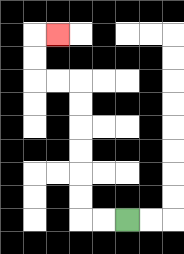{'start': '[5, 9]', 'end': '[2, 1]', 'path_directions': 'L,L,U,U,U,U,U,U,L,L,U,U,R', 'path_coordinates': '[[5, 9], [4, 9], [3, 9], [3, 8], [3, 7], [3, 6], [3, 5], [3, 4], [3, 3], [2, 3], [1, 3], [1, 2], [1, 1], [2, 1]]'}